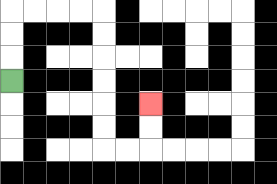{'start': '[0, 3]', 'end': '[6, 4]', 'path_directions': 'U,U,U,R,R,R,R,D,D,D,D,D,D,R,R,U,U', 'path_coordinates': '[[0, 3], [0, 2], [0, 1], [0, 0], [1, 0], [2, 0], [3, 0], [4, 0], [4, 1], [4, 2], [4, 3], [4, 4], [4, 5], [4, 6], [5, 6], [6, 6], [6, 5], [6, 4]]'}